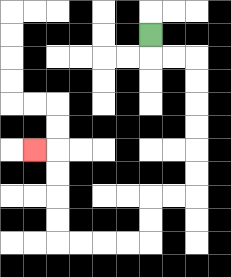{'start': '[6, 1]', 'end': '[1, 6]', 'path_directions': 'D,R,R,D,D,D,D,D,D,L,L,D,D,L,L,L,L,U,U,U,U,L', 'path_coordinates': '[[6, 1], [6, 2], [7, 2], [8, 2], [8, 3], [8, 4], [8, 5], [8, 6], [8, 7], [8, 8], [7, 8], [6, 8], [6, 9], [6, 10], [5, 10], [4, 10], [3, 10], [2, 10], [2, 9], [2, 8], [2, 7], [2, 6], [1, 6]]'}